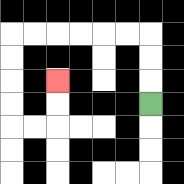{'start': '[6, 4]', 'end': '[2, 3]', 'path_directions': 'U,U,U,L,L,L,L,L,L,D,D,D,D,R,R,U,U', 'path_coordinates': '[[6, 4], [6, 3], [6, 2], [6, 1], [5, 1], [4, 1], [3, 1], [2, 1], [1, 1], [0, 1], [0, 2], [0, 3], [0, 4], [0, 5], [1, 5], [2, 5], [2, 4], [2, 3]]'}